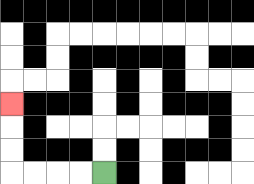{'start': '[4, 7]', 'end': '[0, 4]', 'path_directions': 'L,L,L,L,U,U,U', 'path_coordinates': '[[4, 7], [3, 7], [2, 7], [1, 7], [0, 7], [0, 6], [0, 5], [0, 4]]'}